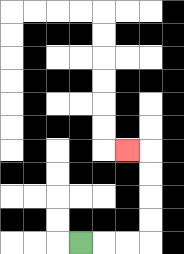{'start': '[3, 10]', 'end': '[5, 6]', 'path_directions': 'R,R,R,U,U,U,U,L', 'path_coordinates': '[[3, 10], [4, 10], [5, 10], [6, 10], [6, 9], [6, 8], [6, 7], [6, 6], [5, 6]]'}